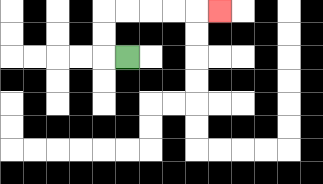{'start': '[5, 2]', 'end': '[9, 0]', 'path_directions': 'L,U,U,R,R,R,R,R', 'path_coordinates': '[[5, 2], [4, 2], [4, 1], [4, 0], [5, 0], [6, 0], [7, 0], [8, 0], [9, 0]]'}